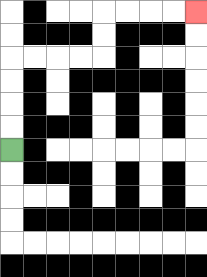{'start': '[0, 6]', 'end': '[8, 0]', 'path_directions': 'U,U,U,U,R,R,R,R,U,U,R,R,R,R', 'path_coordinates': '[[0, 6], [0, 5], [0, 4], [0, 3], [0, 2], [1, 2], [2, 2], [3, 2], [4, 2], [4, 1], [4, 0], [5, 0], [6, 0], [7, 0], [8, 0]]'}